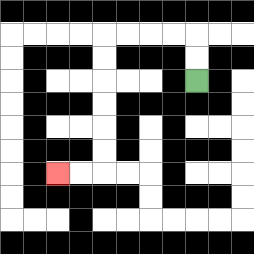{'start': '[8, 3]', 'end': '[2, 7]', 'path_directions': 'U,U,L,L,L,L,D,D,D,D,D,D,L,L', 'path_coordinates': '[[8, 3], [8, 2], [8, 1], [7, 1], [6, 1], [5, 1], [4, 1], [4, 2], [4, 3], [4, 4], [4, 5], [4, 6], [4, 7], [3, 7], [2, 7]]'}